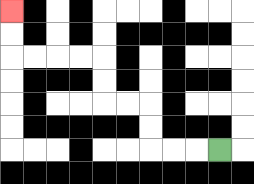{'start': '[9, 6]', 'end': '[0, 0]', 'path_directions': 'L,L,L,U,U,L,L,U,U,L,L,L,L,U,U', 'path_coordinates': '[[9, 6], [8, 6], [7, 6], [6, 6], [6, 5], [6, 4], [5, 4], [4, 4], [4, 3], [4, 2], [3, 2], [2, 2], [1, 2], [0, 2], [0, 1], [0, 0]]'}